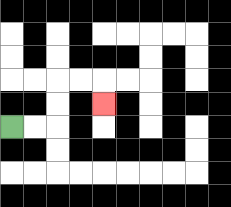{'start': '[0, 5]', 'end': '[4, 4]', 'path_directions': 'R,R,U,U,R,R,D', 'path_coordinates': '[[0, 5], [1, 5], [2, 5], [2, 4], [2, 3], [3, 3], [4, 3], [4, 4]]'}